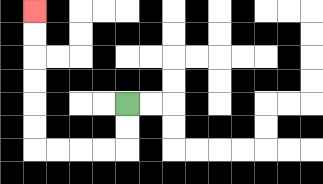{'start': '[5, 4]', 'end': '[1, 0]', 'path_directions': 'D,D,L,L,L,L,U,U,U,U,U,U', 'path_coordinates': '[[5, 4], [5, 5], [5, 6], [4, 6], [3, 6], [2, 6], [1, 6], [1, 5], [1, 4], [1, 3], [1, 2], [1, 1], [1, 0]]'}